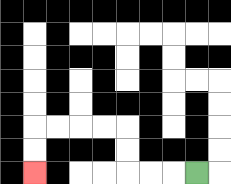{'start': '[8, 7]', 'end': '[1, 7]', 'path_directions': 'L,L,L,U,U,L,L,L,L,D,D', 'path_coordinates': '[[8, 7], [7, 7], [6, 7], [5, 7], [5, 6], [5, 5], [4, 5], [3, 5], [2, 5], [1, 5], [1, 6], [1, 7]]'}